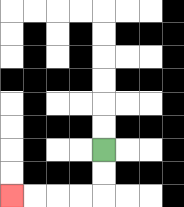{'start': '[4, 6]', 'end': '[0, 8]', 'path_directions': 'D,D,L,L,L,L', 'path_coordinates': '[[4, 6], [4, 7], [4, 8], [3, 8], [2, 8], [1, 8], [0, 8]]'}